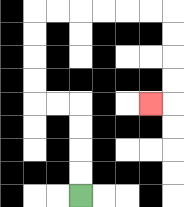{'start': '[3, 8]', 'end': '[6, 4]', 'path_directions': 'U,U,U,U,L,L,U,U,U,U,R,R,R,R,R,R,D,D,D,D,L', 'path_coordinates': '[[3, 8], [3, 7], [3, 6], [3, 5], [3, 4], [2, 4], [1, 4], [1, 3], [1, 2], [1, 1], [1, 0], [2, 0], [3, 0], [4, 0], [5, 0], [6, 0], [7, 0], [7, 1], [7, 2], [7, 3], [7, 4], [6, 4]]'}